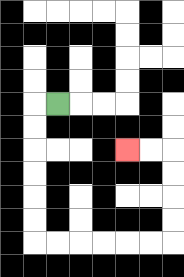{'start': '[2, 4]', 'end': '[5, 6]', 'path_directions': 'L,D,D,D,D,D,D,R,R,R,R,R,R,U,U,U,U,L,L', 'path_coordinates': '[[2, 4], [1, 4], [1, 5], [1, 6], [1, 7], [1, 8], [1, 9], [1, 10], [2, 10], [3, 10], [4, 10], [5, 10], [6, 10], [7, 10], [7, 9], [7, 8], [7, 7], [7, 6], [6, 6], [5, 6]]'}